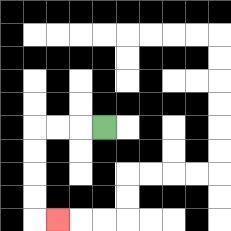{'start': '[4, 5]', 'end': '[2, 9]', 'path_directions': 'L,L,L,D,D,D,D,R', 'path_coordinates': '[[4, 5], [3, 5], [2, 5], [1, 5], [1, 6], [1, 7], [1, 8], [1, 9], [2, 9]]'}